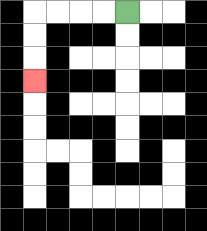{'start': '[5, 0]', 'end': '[1, 3]', 'path_directions': 'L,L,L,L,D,D,D', 'path_coordinates': '[[5, 0], [4, 0], [3, 0], [2, 0], [1, 0], [1, 1], [1, 2], [1, 3]]'}